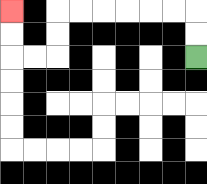{'start': '[8, 2]', 'end': '[0, 0]', 'path_directions': 'U,U,L,L,L,L,L,L,D,D,L,L,U,U', 'path_coordinates': '[[8, 2], [8, 1], [8, 0], [7, 0], [6, 0], [5, 0], [4, 0], [3, 0], [2, 0], [2, 1], [2, 2], [1, 2], [0, 2], [0, 1], [0, 0]]'}